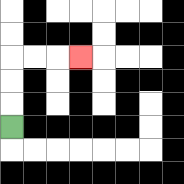{'start': '[0, 5]', 'end': '[3, 2]', 'path_directions': 'U,U,U,R,R,R', 'path_coordinates': '[[0, 5], [0, 4], [0, 3], [0, 2], [1, 2], [2, 2], [3, 2]]'}